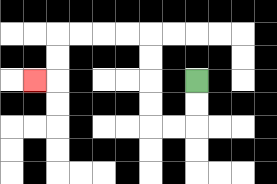{'start': '[8, 3]', 'end': '[1, 3]', 'path_directions': 'D,D,L,L,U,U,U,U,L,L,L,L,D,D,L', 'path_coordinates': '[[8, 3], [8, 4], [8, 5], [7, 5], [6, 5], [6, 4], [6, 3], [6, 2], [6, 1], [5, 1], [4, 1], [3, 1], [2, 1], [2, 2], [2, 3], [1, 3]]'}